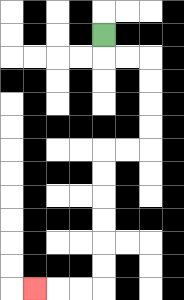{'start': '[4, 1]', 'end': '[1, 12]', 'path_directions': 'D,R,R,D,D,D,D,L,L,D,D,D,D,D,D,L,L,L', 'path_coordinates': '[[4, 1], [4, 2], [5, 2], [6, 2], [6, 3], [6, 4], [6, 5], [6, 6], [5, 6], [4, 6], [4, 7], [4, 8], [4, 9], [4, 10], [4, 11], [4, 12], [3, 12], [2, 12], [1, 12]]'}